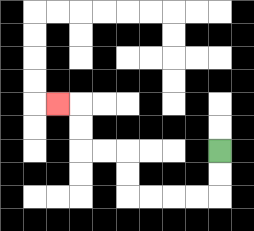{'start': '[9, 6]', 'end': '[2, 4]', 'path_directions': 'D,D,L,L,L,L,U,U,L,L,U,U,L', 'path_coordinates': '[[9, 6], [9, 7], [9, 8], [8, 8], [7, 8], [6, 8], [5, 8], [5, 7], [5, 6], [4, 6], [3, 6], [3, 5], [3, 4], [2, 4]]'}